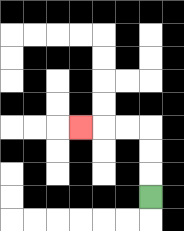{'start': '[6, 8]', 'end': '[3, 5]', 'path_directions': 'U,U,U,L,L,L', 'path_coordinates': '[[6, 8], [6, 7], [6, 6], [6, 5], [5, 5], [4, 5], [3, 5]]'}